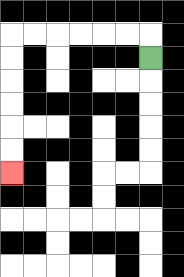{'start': '[6, 2]', 'end': '[0, 7]', 'path_directions': 'U,L,L,L,L,L,L,D,D,D,D,D,D', 'path_coordinates': '[[6, 2], [6, 1], [5, 1], [4, 1], [3, 1], [2, 1], [1, 1], [0, 1], [0, 2], [0, 3], [0, 4], [0, 5], [0, 6], [0, 7]]'}